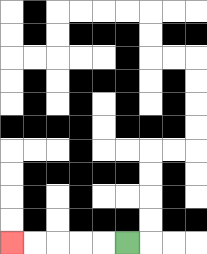{'start': '[5, 10]', 'end': '[0, 10]', 'path_directions': 'L,L,L,L,L', 'path_coordinates': '[[5, 10], [4, 10], [3, 10], [2, 10], [1, 10], [0, 10]]'}